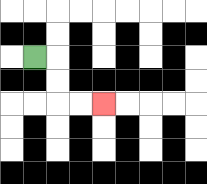{'start': '[1, 2]', 'end': '[4, 4]', 'path_directions': 'R,D,D,R,R', 'path_coordinates': '[[1, 2], [2, 2], [2, 3], [2, 4], [3, 4], [4, 4]]'}